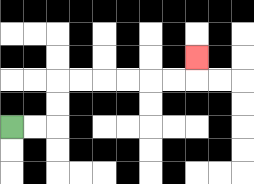{'start': '[0, 5]', 'end': '[8, 2]', 'path_directions': 'R,R,U,U,R,R,R,R,R,R,U', 'path_coordinates': '[[0, 5], [1, 5], [2, 5], [2, 4], [2, 3], [3, 3], [4, 3], [5, 3], [6, 3], [7, 3], [8, 3], [8, 2]]'}